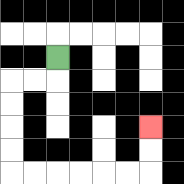{'start': '[2, 2]', 'end': '[6, 5]', 'path_directions': 'D,L,L,D,D,D,D,R,R,R,R,R,R,U,U', 'path_coordinates': '[[2, 2], [2, 3], [1, 3], [0, 3], [0, 4], [0, 5], [0, 6], [0, 7], [1, 7], [2, 7], [3, 7], [4, 7], [5, 7], [6, 7], [6, 6], [6, 5]]'}